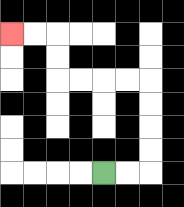{'start': '[4, 7]', 'end': '[0, 1]', 'path_directions': 'R,R,U,U,U,U,L,L,L,L,U,U,L,L', 'path_coordinates': '[[4, 7], [5, 7], [6, 7], [6, 6], [6, 5], [6, 4], [6, 3], [5, 3], [4, 3], [3, 3], [2, 3], [2, 2], [2, 1], [1, 1], [0, 1]]'}